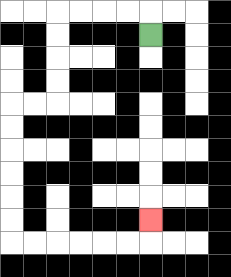{'start': '[6, 1]', 'end': '[6, 9]', 'path_directions': 'U,L,L,L,L,D,D,D,D,L,L,D,D,D,D,D,D,R,R,R,R,R,R,U', 'path_coordinates': '[[6, 1], [6, 0], [5, 0], [4, 0], [3, 0], [2, 0], [2, 1], [2, 2], [2, 3], [2, 4], [1, 4], [0, 4], [0, 5], [0, 6], [0, 7], [0, 8], [0, 9], [0, 10], [1, 10], [2, 10], [3, 10], [4, 10], [5, 10], [6, 10], [6, 9]]'}